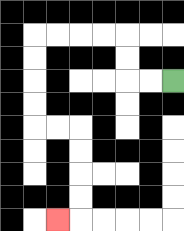{'start': '[7, 3]', 'end': '[2, 9]', 'path_directions': 'L,L,U,U,L,L,L,L,D,D,D,D,R,R,D,D,D,D,L', 'path_coordinates': '[[7, 3], [6, 3], [5, 3], [5, 2], [5, 1], [4, 1], [3, 1], [2, 1], [1, 1], [1, 2], [1, 3], [1, 4], [1, 5], [2, 5], [3, 5], [3, 6], [3, 7], [3, 8], [3, 9], [2, 9]]'}